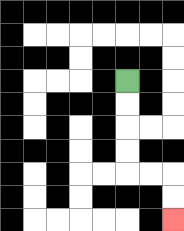{'start': '[5, 3]', 'end': '[7, 9]', 'path_directions': 'D,D,D,D,R,R,D,D', 'path_coordinates': '[[5, 3], [5, 4], [5, 5], [5, 6], [5, 7], [6, 7], [7, 7], [7, 8], [7, 9]]'}